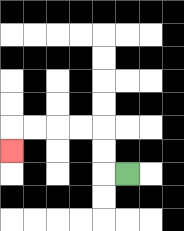{'start': '[5, 7]', 'end': '[0, 6]', 'path_directions': 'L,U,U,L,L,L,L,D', 'path_coordinates': '[[5, 7], [4, 7], [4, 6], [4, 5], [3, 5], [2, 5], [1, 5], [0, 5], [0, 6]]'}